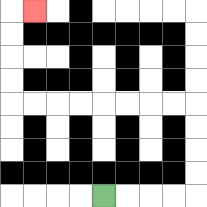{'start': '[4, 8]', 'end': '[1, 0]', 'path_directions': 'R,R,R,R,U,U,U,U,L,L,L,L,L,L,L,L,U,U,U,U,R', 'path_coordinates': '[[4, 8], [5, 8], [6, 8], [7, 8], [8, 8], [8, 7], [8, 6], [8, 5], [8, 4], [7, 4], [6, 4], [5, 4], [4, 4], [3, 4], [2, 4], [1, 4], [0, 4], [0, 3], [0, 2], [0, 1], [0, 0], [1, 0]]'}